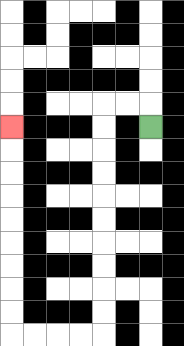{'start': '[6, 5]', 'end': '[0, 5]', 'path_directions': 'U,L,L,D,D,D,D,D,D,D,D,D,D,L,L,L,L,U,U,U,U,U,U,U,U,U', 'path_coordinates': '[[6, 5], [6, 4], [5, 4], [4, 4], [4, 5], [4, 6], [4, 7], [4, 8], [4, 9], [4, 10], [4, 11], [4, 12], [4, 13], [4, 14], [3, 14], [2, 14], [1, 14], [0, 14], [0, 13], [0, 12], [0, 11], [0, 10], [0, 9], [0, 8], [0, 7], [0, 6], [0, 5]]'}